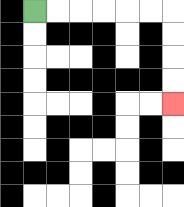{'start': '[1, 0]', 'end': '[7, 4]', 'path_directions': 'R,R,R,R,R,R,D,D,D,D', 'path_coordinates': '[[1, 0], [2, 0], [3, 0], [4, 0], [5, 0], [6, 0], [7, 0], [7, 1], [7, 2], [7, 3], [7, 4]]'}